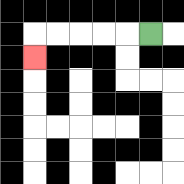{'start': '[6, 1]', 'end': '[1, 2]', 'path_directions': 'L,L,L,L,L,D', 'path_coordinates': '[[6, 1], [5, 1], [4, 1], [3, 1], [2, 1], [1, 1], [1, 2]]'}